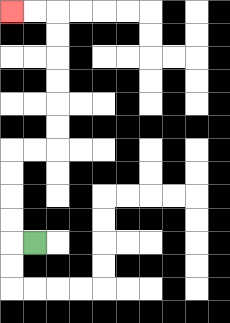{'start': '[1, 10]', 'end': '[0, 0]', 'path_directions': 'L,U,U,U,U,R,R,U,U,U,U,U,U,L,L', 'path_coordinates': '[[1, 10], [0, 10], [0, 9], [0, 8], [0, 7], [0, 6], [1, 6], [2, 6], [2, 5], [2, 4], [2, 3], [2, 2], [2, 1], [2, 0], [1, 0], [0, 0]]'}